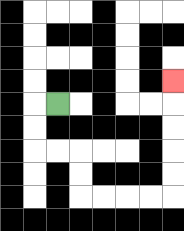{'start': '[2, 4]', 'end': '[7, 3]', 'path_directions': 'L,D,D,R,R,D,D,R,R,R,R,U,U,U,U,U', 'path_coordinates': '[[2, 4], [1, 4], [1, 5], [1, 6], [2, 6], [3, 6], [3, 7], [3, 8], [4, 8], [5, 8], [6, 8], [7, 8], [7, 7], [7, 6], [7, 5], [7, 4], [7, 3]]'}